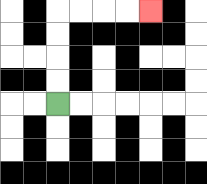{'start': '[2, 4]', 'end': '[6, 0]', 'path_directions': 'U,U,U,U,R,R,R,R', 'path_coordinates': '[[2, 4], [2, 3], [2, 2], [2, 1], [2, 0], [3, 0], [4, 0], [5, 0], [6, 0]]'}